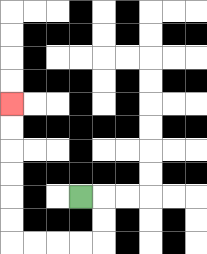{'start': '[3, 8]', 'end': '[0, 4]', 'path_directions': 'R,D,D,L,L,L,L,U,U,U,U,U,U', 'path_coordinates': '[[3, 8], [4, 8], [4, 9], [4, 10], [3, 10], [2, 10], [1, 10], [0, 10], [0, 9], [0, 8], [0, 7], [0, 6], [0, 5], [0, 4]]'}